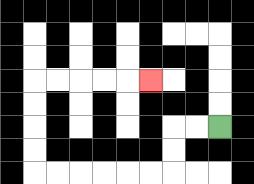{'start': '[9, 5]', 'end': '[6, 3]', 'path_directions': 'L,L,D,D,L,L,L,L,L,L,U,U,U,U,R,R,R,R,R', 'path_coordinates': '[[9, 5], [8, 5], [7, 5], [7, 6], [7, 7], [6, 7], [5, 7], [4, 7], [3, 7], [2, 7], [1, 7], [1, 6], [1, 5], [1, 4], [1, 3], [2, 3], [3, 3], [4, 3], [5, 3], [6, 3]]'}